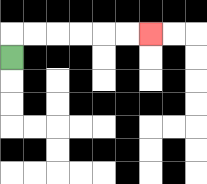{'start': '[0, 2]', 'end': '[6, 1]', 'path_directions': 'U,R,R,R,R,R,R', 'path_coordinates': '[[0, 2], [0, 1], [1, 1], [2, 1], [3, 1], [4, 1], [5, 1], [6, 1]]'}